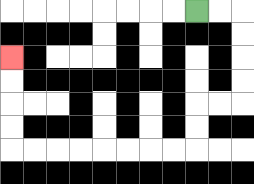{'start': '[8, 0]', 'end': '[0, 2]', 'path_directions': 'R,R,D,D,D,D,L,L,D,D,L,L,L,L,L,L,L,L,U,U,U,U', 'path_coordinates': '[[8, 0], [9, 0], [10, 0], [10, 1], [10, 2], [10, 3], [10, 4], [9, 4], [8, 4], [8, 5], [8, 6], [7, 6], [6, 6], [5, 6], [4, 6], [3, 6], [2, 6], [1, 6], [0, 6], [0, 5], [0, 4], [0, 3], [0, 2]]'}